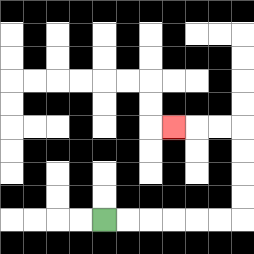{'start': '[4, 9]', 'end': '[7, 5]', 'path_directions': 'R,R,R,R,R,R,U,U,U,U,L,L,L', 'path_coordinates': '[[4, 9], [5, 9], [6, 9], [7, 9], [8, 9], [9, 9], [10, 9], [10, 8], [10, 7], [10, 6], [10, 5], [9, 5], [8, 5], [7, 5]]'}